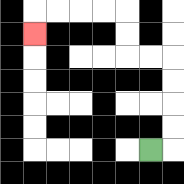{'start': '[6, 6]', 'end': '[1, 1]', 'path_directions': 'R,U,U,U,U,L,L,U,U,L,L,L,L,D', 'path_coordinates': '[[6, 6], [7, 6], [7, 5], [7, 4], [7, 3], [7, 2], [6, 2], [5, 2], [5, 1], [5, 0], [4, 0], [3, 0], [2, 0], [1, 0], [1, 1]]'}